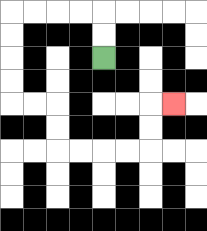{'start': '[4, 2]', 'end': '[7, 4]', 'path_directions': 'U,U,L,L,L,L,D,D,D,D,R,R,D,D,R,R,R,R,U,U,R', 'path_coordinates': '[[4, 2], [4, 1], [4, 0], [3, 0], [2, 0], [1, 0], [0, 0], [0, 1], [0, 2], [0, 3], [0, 4], [1, 4], [2, 4], [2, 5], [2, 6], [3, 6], [4, 6], [5, 6], [6, 6], [6, 5], [6, 4], [7, 4]]'}